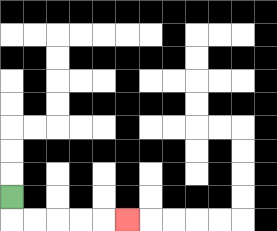{'start': '[0, 8]', 'end': '[5, 9]', 'path_directions': 'D,R,R,R,R,R', 'path_coordinates': '[[0, 8], [0, 9], [1, 9], [2, 9], [3, 9], [4, 9], [5, 9]]'}